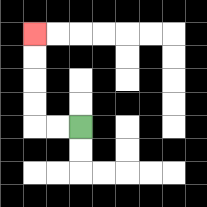{'start': '[3, 5]', 'end': '[1, 1]', 'path_directions': 'L,L,U,U,U,U', 'path_coordinates': '[[3, 5], [2, 5], [1, 5], [1, 4], [1, 3], [1, 2], [1, 1]]'}